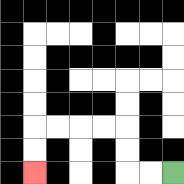{'start': '[7, 7]', 'end': '[1, 7]', 'path_directions': 'L,L,U,U,L,L,L,L,D,D', 'path_coordinates': '[[7, 7], [6, 7], [5, 7], [5, 6], [5, 5], [4, 5], [3, 5], [2, 5], [1, 5], [1, 6], [1, 7]]'}